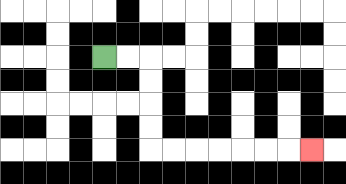{'start': '[4, 2]', 'end': '[13, 6]', 'path_directions': 'R,R,D,D,D,D,R,R,R,R,R,R,R', 'path_coordinates': '[[4, 2], [5, 2], [6, 2], [6, 3], [6, 4], [6, 5], [6, 6], [7, 6], [8, 6], [9, 6], [10, 6], [11, 6], [12, 6], [13, 6]]'}